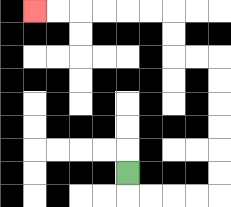{'start': '[5, 7]', 'end': '[1, 0]', 'path_directions': 'D,R,R,R,R,U,U,U,U,U,U,L,L,U,U,L,L,L,L,L,L', 'path_coordinates': '[[5, 7], [5, 8], [6, 8], [7, 8], [8, 8], [9, 8], [9, 7], [9, 6], [9, 5], [9, 4], [9, 3], [9, 2], [8, 2], [7, 2], [7, 1], [7, 0], [6, 0], [5, 0], [4, 0], [3, 0], [2, 0], [1, 0]]'}